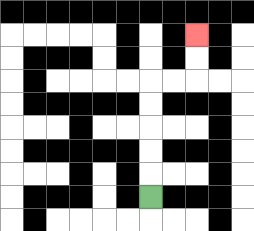{'start': '[6, 8]', 'end': '[8, 1]', 'path_directions': 'U,U,U,U,U,R,R,U,U', 'path_coordinates': '[[6, 8], [6, 7], [6, 6], [6, 5], [6, 4], [6, 3], [7, 3], [8, 3], [8, 2], [8, 1]]'}